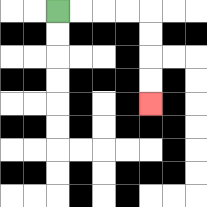{'start': '[2, 0]', 'end': '[6, 4]', 'path_directions': 'R,R,R,R,D,D,D,D', 'path_coordinates': '[[2, 0], [3, 0], [4, 0], [5, 0], [6, 0], [6, 1], [6, 2], [6, 3], [6, 4]]'}